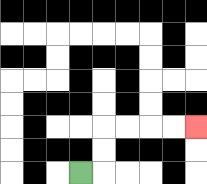{'start': '[3, 7]', 'end': '[8, 5]', 'path_directions': 'R,U,U,R,R,R,R', 'path_coordinates': '[[3, 7], [4, 7], [4, 6], [4, 5], [5, 5], [6, 5], [7, 5], [8, 5]]'}